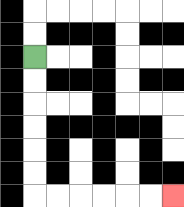{'start': '[1, 2]', 'end': '[7, 8]', 'path_directions': 'D,D,D,D,D,D,R,R,R,R,R,R', 'path_coordinates': '[[1, 2], [1, 3], [1, 4], [1, 5], [1, 6], [1, 7], [1, 8], [2, 8], [3, 8], [4, 8], [5, 8], [6, 8], [7, 8]]'}